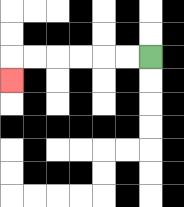{'start': '[6, 2]', 'end': '[0, 3]', 'path_directions': 'L,L,L,L,L,L,D', 'path_coordinates': '[[6, 2], [5, 2], [4, 2], [3, 2], [2, 2], [1, 2], [0, 2], [0, 3]]'}